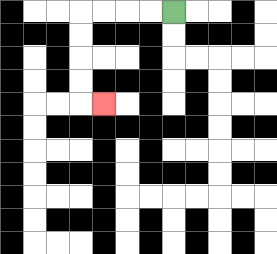{'start': '[7, 0]', 'end': '[4, 4]', 'path_directions': 'L,L,L,L,D,D,D,D,R', 'path_coordinates': '[[7, 0], [6, 0], [5, 0], [4, 0], [3, 0], [3, 1], [3, 2], [3, 3], [3, 4], [4, 4]]'}